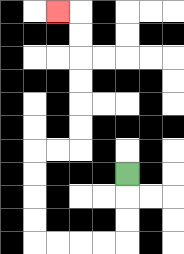{'start': '[5, 7]', 'end': '[2, 0]', 'path_directions': 'D,D,D,L,L,L,L,U,U,U,U,R,R,U,U,U,U,U,U,L', 'path_coordinates': '[[5, 7], [5, 8], [5, 9], [5, 10], [4, 10], [3, 10], [2, 10], [1, 10], [1, 9], [1, 8], [1, 7], [1, 6], [2, 6], [3, 6], [3, 5], [3, 4], [3, 3], [3, 2], [3, 1], [3, 0], [2, 0]]'}